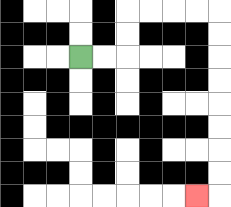{'start': '[3, 2]', 'end': '[8, 8]', 'path_directions': 'R,R,U,U,R,R,R,R,D,D,D,D,D,D,D,D,L', 'path_coordinates': '[[3, 2], [4, 2], [5, 2], [5, 1], [5, 0], [6, 0], [7, 0], [8, 0], [9, 0], [9, 1], [9, 2], [9, 3], [9, 4], [9, 5], [9, 6], [9, 7], [9, 8], [8, 8]]'}